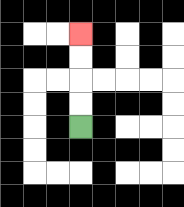{'start': '[3, 5]', 'end': '[3, 1]', 'path_directions': 'U,U,U,U', 'path_coordinates': '[[3, 5], [3, 4], [3, 3], [3, 2], [3, 1]]'}